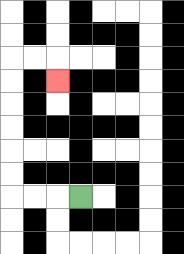{'start': '[3, 8]', 'end': '[2, 3]', 'path_directions': 'L,L,L,U,U,U,U,U,U,R,R,D', 'path_coordinates': '[[3, 8], [2, 8], [1, 8], [0, 8], [0, 7], [0, 6], [0, 5], [0, 4], [0, 3], [0, 2], [1, 2], [2, 2], [2, 3]]'}